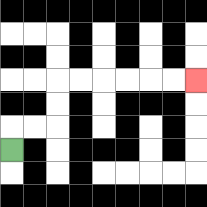{'start': '[0, 6]', 'end': '[8, 3]', 'path_directions': 'U,R,R,U,U,R,R,R,R,R,R', 'path_coordinates': '[[0, 6], [0, 5], [1, 5], [2, 5], [2, 4], [2, 3], [3, 3], [4, 3], [5, 3], [6, 3], [7, 3], [8, 3]]'}